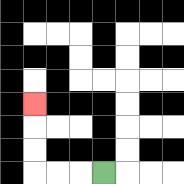{'start': '[4, 7]', 'end': '[1, 4]', 'path_directions': 'L,L,L,U,U,U', 'path_coordinates': '[[4, 7], [3, 7], [2, 7], [1, 7], [1, 6], [1, 5], [1, 4]]'}